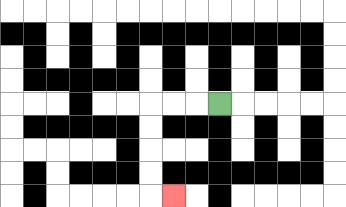{'start': '[9, 4]', 'end': '[7, 8]', 'path_directions': 'L,L,L,D,D,D,D,R', 'path_coordinates': '[[9, 4], [8, 4], [7, 4], [6, 4], [6, 5], [6, 6], [6, 7], [6, 8], [7, 8]]'}